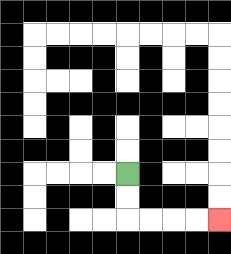{'start': '[5, 7]', 'end': '[9, 9]', 'path_directions': 'D,D,R,R,R,R', 'path_coordinates': '[[5, 7], [5, 8], [5, 9], [6, 9], [7, 9], [8, 9], [9, 9]]'}